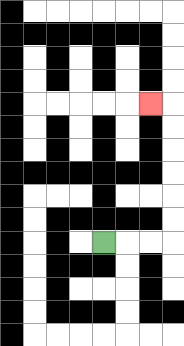{'start': '[4, 10]', 'end': '[6, 4]', 'path_directions': 'R,R,R,U,U,U,U,U,U,L', 'path_coordinates': '[[4, 10], [5, 10], [6, 10], [7, 10], [7, 9], [7, 8], [7, 7], [7, 6], [7, 5], [7, 4], [6, 4]]'}